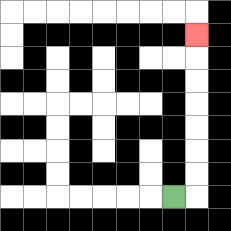{'start': '[7, 8]', 'end': '[8, 1]', 'path_directions': 'R,U,U,U,U,U,U,U', 'path_coordinates': '[[7, 8], [8, 8], [8, 7], [8, 6], [8, 5], [8, 4], [8, 3], [8, 2], [8, 1]]'}